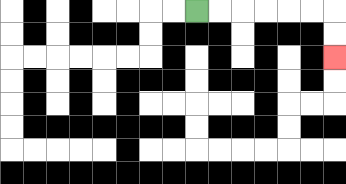{'start': '[8, 0]', 'end': '[14, 2]', 'path_directions': 'R,R,R,R,R,R,D,D', 'path_coordinates': '[[8, 0], [9, 0], [10, 0], [11, 0], [12, 0], [13, 0], [14, 0], [14, 1], [14, 2]]'}